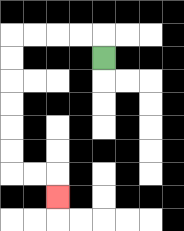{'start': '[4, 2]', 'end': '[2, 8]', 'path_directions': 'U,L,L,L,L,D,D,D,D,D,D,R,R,D', 'path_coordinates': '[[4, 2], [4, 1], [3, 1], [2, 1], [1, 1], [0, 1], [0, 2], [0, 3], [0, 4], [0, 5], [0, 6], [0, 7], [1, 7], [2, 7], [2, 8]]'}